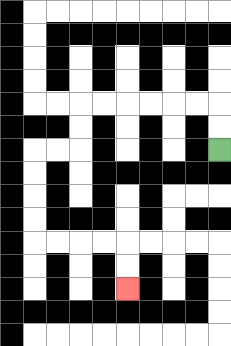{'start': '[9, 6]', 'end': '[5, 12]', 'path_directions': 'U,U,L,L,L,L,L,L,D,D,L,L,D,D,D,D,R,R,R,R,D,D', 'path_coordinates': '[[9, 6], [9, 5], [9, 4], [8, 4], [7, 4], [6, 4], [5, 4], [4, 4], [3, 4], [3, 5], [3, 6], [2, 6], [1, 6], [1, 7], [1, 8], [1, 9], [1, 10], [2, 10], [3, 10], [4, 10], [5, 10], [5, 11], [5, 12]]'}